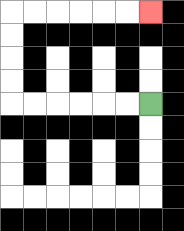{'start': '[6, 4]', 'end': '[6, 0]', 'path_directions': 'L,L,L,L,L,L,U,U,U,U,R,R,R,R,R,R', 'path_coordinates': '[[6, 4], [5, 4], [4, 4], [3, 4], [2, 4], [1, 4], [0, 4], [0, 3], [0, 2], [0, 1], [0, 0], [1, 0], [2, 0], [3, 0], [4, 0], [5, 0], [6, 0]]'}